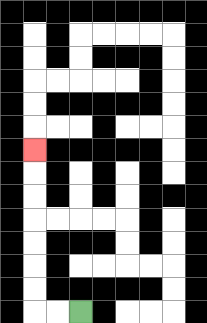{'start': '[3, 13]', 'end': '[1, 6]', 'path_directions': 'L,L,U,U,U,U,U,U,U', 'path_coordinates': '[[3, 13], [2, 13], [1, 13], [1, 12], [1, 11], [1, 10], [1, 9], [1, 8], [1, 7], [1, 6]]'}